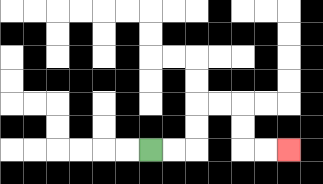{'start': '[6, 6]', 'end': '[12, 6]', 'path_directions': 'R,R,U,U,R,R,D,D,R,R', 'path_coordinates': '[[6, 6], [7, 6], [8, 6], [8, 5], [8, 4], [9, 4], [10, 4], [10, 5], [10, 6], [11, 6], [12, 6]]'}